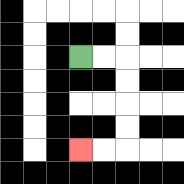{'start': '[3, 2]', 'end': '[3, 6]', 'path_directions': 'R,R,D,D,D,D,L,L', 'path_coordinates': '[[3, 2], [4, 2], [5, 2], [5, 3], [5, 4], [5, 5], [5, 6], [4, 6], [3, 6]]'}